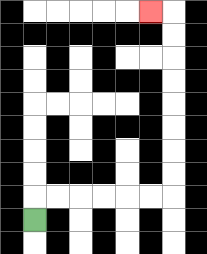{'start': '[1, 9]', 'end': '[6, 0]', 'path_directions': 'U,R,R,R,R,R,R,U,U,U,U,U,U,U,U,L', 'path_coordinates': '[[1, 9], [1, 8], [2, 8], [3, 8], [4, 8], [5, 8], [6, 8], [7, 8], [7, 7], [7, 6], [7, 5], [7, 4], [7, 3], [7, 2], [7, 1], [7, 0], [6, 0]]'}